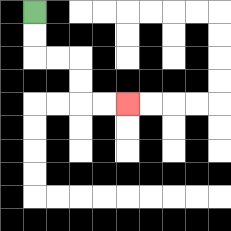{'start': '[1, 0]', 'end': '[5, 4]', 'path_directions': 'D,D,R,R,D,D,R,R', 'path_coordinates': '[[1, 0], [1, 1], [1, 2], [2, 2], [3, 2], [3, 3], [3, 4], [4, 4], [5, 4]]'}